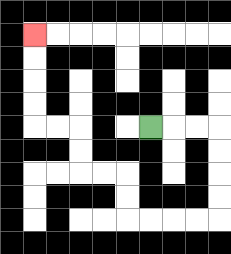{'start': '[6, 5]', 'end': '[1, 1]', 'path_directions': 'R,R,R,D,D,D,D,L,L,L,L,U,U,L,L,U,U,L,L,U,U,U,U', 'path_coordinates': '[[6, 5], [7, 5], [8, 5], [9, 5], [9, 6], [9, 7], [9, 8], [9, 9], [8, 9], [7, 9], [6, 9], [5, 9], [5, 8], [5, 7], [4, 7], [3, 7], [3, 6], [3, 5], [2, 5], [1, 5], [1, 4], [1, 3], [1, 2], [1, 1]]'}